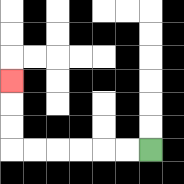{'start': '[6, 6]', 'end': '[0, 3]', 'path_directions': 'L,L,L,L,L,L,U,U,U', 'path_coordinates': '[[6, 6], [5, 6], [4, 6], [3, 6], [2, 6], [1, 6], [0, 6], [0, 5], [0, 4], [0, 3]]'}